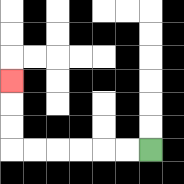{'start': '[6, 6]', 'end': '[0, 3]', 'path_directions': 'L,L,L,L,L,L,U,U,U', 'path_coordinates': '[[6, 6], [5, 6], [4, 6], [3, 6], [2, 6], [1, 6], [0, 6], [0, 5], [0, 4], [0, 3]]'}